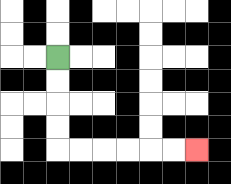{'start': '[2, 2]', 'end': '[8, 6]', 'path_directions': 'D,D,D,D,R,R,R,R,R,R', 'path_coordinates': '[[2, 2], [2, 3], [2, 4], [2, 5], [2, 6], [3, 6], [4, 6], [5, 6], [6, 6], [7, 6], [8, 6]]'}